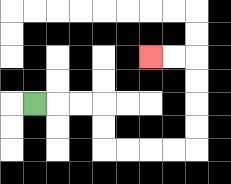{'start': '[1, 4]', 'end': '[6, 2]', 'path_directions': 'R,R,R,D,D,R,R,R,R,U,U,U,U,L,L', 'path_coordinates': '[[1, 4], [2, 4], [3, 4], [4, 4], [4, 5], [4, 6], [5, 6], [6, 6], [7, 6], [8, 6], [8, 5], [8, 4], [8, 3], [8, 2], [7, 2], [6, 2]]'}